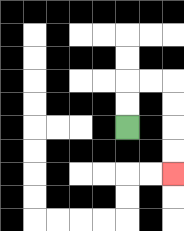{'start': '[5, 5]', 'end': '[7, 7]', 'path_directions': 'U,U,R,R,D,D,D,D', 'path_coordinates': '[[5, 5], [5, 4], [5, 3], [6, 3], [7, 3], [7, 4], [7, 5], [7, 6], [7, 7]]'}